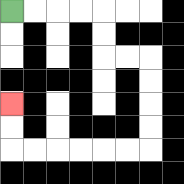{'start': '[0, 0]', 'end': '[0, 4]', 'path_directions': 'R,R,R,R,D,D,R,R,D,D,D,D,L,L,L,L,L,L,U,U', 'path_coordinates': '[[0, 0], [1, 0], [2, 0], [3, 0], [4, 0], [4, 1], [4, 2], [5, 2], [6, 2], [6, 3], [6, 4], [6, 5], [6, 6], [5, 6], [4, 6], [3, 6], [2, 6], [1, 6], [0, 6], [0, 5], [0, 4]]'}